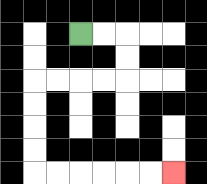{'start': '[3, 1]', 'end': '[7, 7]', 'path_directions': 'R,R,D,D,L,L,L,L,D,D,D,D,R,R,R,R,R,R', 'path_coordinates': '[[3, 1], [4, 1], [5, 1], [5, 2], [5, 3], [4, 3], [3, 3], [2, 3], [1, 3], [1, 4], [1, 5], [1, 6], [1, 7], [2, 7], [3, 7], [4, 7], [5, 7], [6, 7], [7, 7]]'}